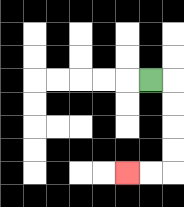{'start': '[6, 3]', 'end': '[5, 7]', 'path_directions': 'R,D,D,D,D,L,L', 'path_coordinates': '[[6, 3], [7, 3], [7, 4], [7, 5], [7, 6], [7, 7], [6, 7], [5, 7]]'}